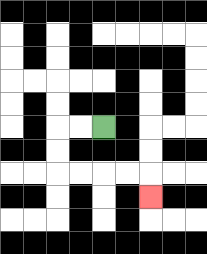{'start': '[4, 5]', 'end': '[6, 8]', 'path_directions': 'L,L,D,D,R,R,R,R,D', 'path_coordinates': '[[4, 5], [3, 5], [2, 5], [2, 6], [2, 7], [3, 7], [4, 7], [5, 7], [6, 7], [6, 8]]'}